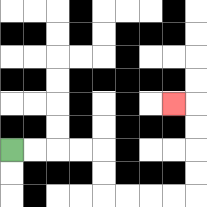{'start': '[0, 6]', 'end': '[7, 4]', 'path_directions': 'R,R,R,R,D,D,R,R,R,R,U,U,U,U,L', 'path_coordinates': '[[0, 6], [1, 6], [2, 6], [3, 6], [4, 6], [4, 7], [4, 8], [5, 8], [6, 8], [7, 8], [8, 8], [8, 7], [8, 6], [8, 5], [8, 4], [7, 4]]'}